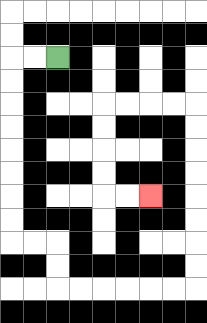{'start': '[2, 2]', 'end': '[6, 8]', 'path_directions': 'L,L,D,D,D,D,D,D,D,D,R,R,D,D,R,R,R,R,R,R,U,U,U,U,U,U,U,U,L,L,L,L,D,D,D,D,R,R', 'path_coordinates': '[[2, 2], [1, 2], [0, 2], [0, 3], [0, 4], [0, 5], [0, 6], [0, 7], [0, 8], [0, 9], [0, 10], [1, 10], [2, 10], [2, 11], [2, 12], [3, 12], [4, 12], [5, 12], [6, 12], [7, 12], [8, 12], [8, 11], [8, 10], [8, 9], [8, 8], [8, 7], [8, 6], [8, 5], [8, 4], [7, 4], [6, 4], [5, 4], [4, 4], [4, 5], [4, 6], [4, 7], [4, 8], [5, 8], [6, 8]]'}